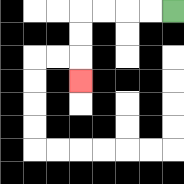{'start': '[7, 0]', 'end': '[3, 3]', 'path_directions': 'L,L,L,L,D,D,D', 'path_coordinates': '[[7, 0], [6, 0], [5, 0], [4, 0], [3, 0], [3, 1], [3, 2], [3, 3]]'}